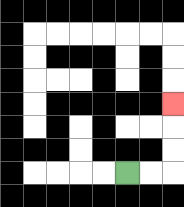{'start': '[5, 7]', 'end': '[7, 4]', 'path_directions': 'R,R,U,U,U', 'path_coordinates': '[[5, 7], [6, 7], [7, 7], [7, 6], [7, 5], [7, 4]]'}